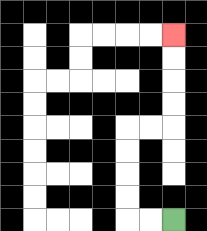{'start': '[7, 9]', 'end': '[7, 1]', 'path_directions': 'L,L,U,U,U,U,R,R,U,U,U,U', 'path_coordinates': '[[7, 9], [6, 9], [5, 9], [5, 8], [5, 7], [5, 6], [5, 5], [6, 5], [7, 5], [7, 4], [7, 3], [7, 2], [7, 1]]'}